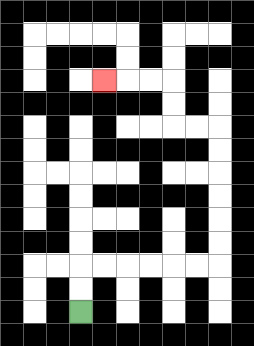{'start': '[3, 13]', 'end': '[4, 3]', 'path_directions': 'U,U,R,R,R,R,R,R,U,U,U,U,U,U,L,L,U,U,L,L,L', 'path_coordinates': '[[3, 13], [3, 12], [3, 11], [4, 11], [5, 11], [6, 11], [7, 11], [8, 11], [9, 11], [9, 10], [9, 9], [9, 8], [9, 7], [9, 6], [9, 5], [8, 5], [7, 5], [7, 4], [7, 3], [6, 3], [5, 3], [4, 3]]'}